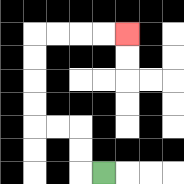{'start': '[4, 7]', 'end': '[5, 1]', 'path_directions': 'L,U,U,L,L,U,U,U,U,R,R,R,R', 'path_coordinates': '[[4, 7], [3, 7], [3, 6], [3, 5], [2, 5], [1, 5], [1, 4], [1, 3], [1, 2], [1, 1], [2, 1], [3, 1], [4, 1], [5, 1]]'}